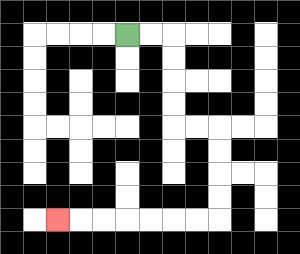{'start': '[5, 1]', 'end': '[2, 9]', 'path_directions': 'R,R,D,D,D,D,R,R,D,D,D,D,L,L,L,L,L,L,L', 'path_coordinates': '[[5, 1], [6, 1], [7, 1], [7, 2], [7, 3], [7, 4], [7, 5], [8, 5], [9, 5], [9, 6], [9, 7], [9, 8], [9, 9], [8, 9], [7, 9], [6, 9], [5, 9], [4, 9], [3, 9], [2, 9]]'}